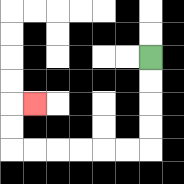{'start': '[6, 2]', 'end': '[1, 4]', 'path_directions': 'D,D,D,D,L,L,L,L,L,L,U,U,R', 'path_coordinates': '[[6, 2], [6, 3], [6, 4], [6, 5], [6, 6], [5, 6], [4, 6], [3, 6], [2, 6], [1, 6], [0, 6], [0, 5], [0, 4], [1, 4]]'}